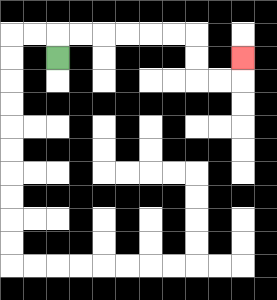{'start': '[2, 2]', 'end': '[10, 2]', 'path_directions': 'U,R,R,R,R,R,R,D,D,R,R,U', 'path_coordinates': '[[2, 2], [2, 1], [3, 1], [4, 1], [5, 1], [6, 1], [7, 1], [8, 1], [8, 2], [8, 3], [9, 3], [10, 3], [10, 2]]'}